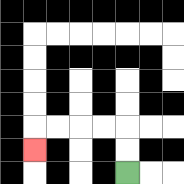{'start': '[5, 7]', 'end': '[1, 6]', 'path_directions': 'U,U,L,L,L,L,D', 'path_coordinates': '[[5, 7], [5, 6], [5, 5], [4, 5], [3, 5], [2, 5], [1, 5], [1, 6]]'}